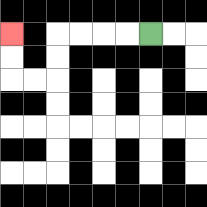{'start': '[6, 1]', 'end': '[0, 1]', 'path_directions': 'L,L,L,L,D,D,L,L,U,U', 'path_coordinates': '[[6, 1], [5, 1], [4, 1], [3, 1], [2, 1], [2, 2], [2, 3], [1, 3], [0, 3], [0, 2], [0, 1]]'}